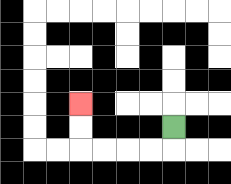{'start': '[7, 5]', 'end': '[3, 4]', 'path_directions': 'D,L,L,L,L,U,U', 'path_coordinates': '[[7, 5], [7, 6], [6, 6], [5, 6], [4, 6], [3, 6], [3, 5], [3, 4]]'}